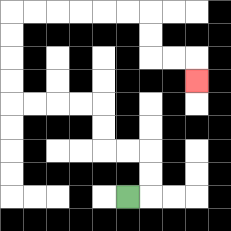{'start': '[5, 8]', 'end': '[8, 3]', 'path_directions': 'R,U,U,L,L,U,U,L,L,L,L,U,U,U,U,R,R,R,R,R,R,D,D,R,R,D', 'path_coordinates': '[[5, 8], [6, 8], [6, 7], [6, 6], [5, 6], [4, 6], [4, 5], [4, 4], [3, 4], [2, 4], [1, 4], [0, 4], [0, 3], [0, 2], [0, 1], [0, 0], [1, 0], [2, 0], [3, 0], [4, 0], [5, 0], [6, 0], [6, 1], [6, 2], [7, 2], [8, 2], [8, 3]]'}